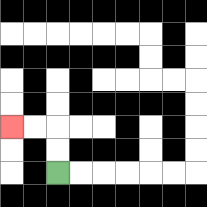{'start': '[2, 7]', 'end': '[0, 5]', 'path_directions': 'U,U,L,L', 'path_coordinates': '[[2, 7], [2, 6], [2, 5], [1, 5], [0, 5]]'}